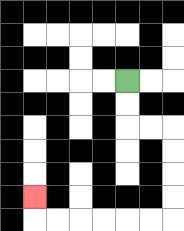{'start': '[5, 3]', 'end': '[1, 8]', 'path_directions': 'D,D,R,R,D,D,D,D,L,L,L,L,L,L,U', 'path_coordinates': '[[5, 3], [5, 4], [5, 5], [6, 5], [7, 5], [7, 6], [7, 7], [7, 8], [7, 9], [6, 9], [5, 9], [4, 9], [3, 9], [2, 9], [1, 9], [1, 8]]'}